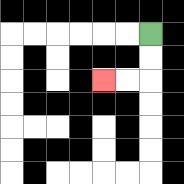{'start': '[6, 1]', 'end': '[4, 3]', 'path_directions': 'D,D,L,L', 'path_coordinates': '[[6, 1], [6, 2], [6, 3], [5, 3], [4, 3]]'}